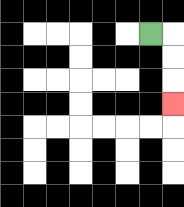{'start': '[6, 1]', 'end': '[7, 4]', 'path_directions': 'R,D,D,D', 'path_coordinates': '[[6, 1], [7, 1], [7, 2], [7, 3], [7, 4]]'}